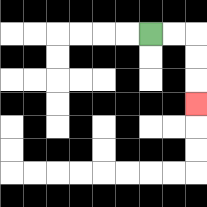{'start': '[6, 1]', 'end': '[8, 4]', 'path_directions': 'R,R,D,D,D', 'path_coordinates': '[[6, 1], [7, 1], [8, 1], [8, 2], [8, 3], [8, 4]]'}